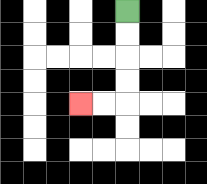{'start': '[5, 0]', 'end': '[3, 4]', 'path_directions': 'D,D,D,D,L,L', 'path_coordinates': '[[5, 0], [5, 1], [5, 2], [5, 3], [5, 4], [4, 4], [3, 4]]'}